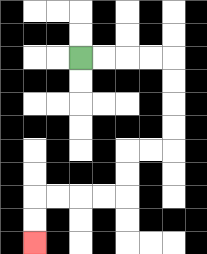{'start': '[3, 2]', 'end': '[1, 10]', 'path_directions': 'R,R,R,R,D,D,D,D,L,L,D,D,L,L,L,L,D,D', 'path_coordinates': '[[3, 2], [4, 2], [5, 2], [6, 2], [7, 2], [7, 3], [7, 4], [7, 5], [7, 6], [6, 6], [5, 6], [5, 7], [5, 8], [4, 8], [3, 8], [2, 8], [1, 8], [1, 9], [1, 10]]'}